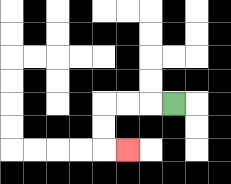{'start': '[7, 4]', 'end': '[5, 6]', 'path_directions': 'L,L,L,D,D,R', 'path_coordinates': '[[7, 4], [6, 4], [5, 4], [4, 4], [4, 5], [4, 6], [5, 6]]'}